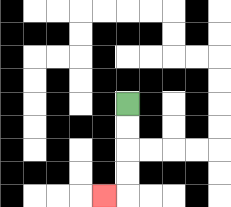{'start': '[5, 4]', 'end': '[4, 8]', 'path_directions': 'D,D,D,D,L', 'path_coordinates': '[[5, 4], [5, 5], [5, 6], [5, 7], [5, 8], [4, 8]]'}